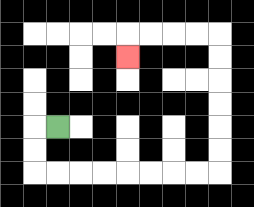{'start': '[2, 5]', 'end': '[5, 2]', 'path_directions': 'L,D,D,R,R,R,R,R,R,R,R,U,U,U,U,U,U,L,L,L,L,D', 'path_coordinates': '[[2, 5], [1, 5], [1, 6], [1, 7], [2, 7], [3, 7], [4, 7], [5, 7], [6, 7], [7, 7], [8, 7], [9, 7], [9, 6], [9, 5], [9, 4], [9, 3], [9, 2], [9, 1], [8, 1], [7, 1], [6, 1], [5, 1], [5, 2]]'}